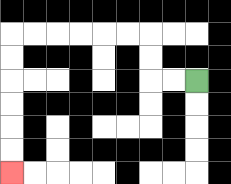{'start': '[8, 3]', 'end': '[0, 7]', 'path_directions': 'L,L,U,U,L,L,L,L,L,L,D,D,D,D,D,D', 'path_coordinates': '[[8, 3], [7, 3], [6, 3], [6, 2], [6, 1], [5, 1], [4, 1], [3, 1], [2, 1], [1, 1], [0, 1], [0, 2], [0, 3], [0, 4], [0, 5], [0, 6], [0, 7]]'}